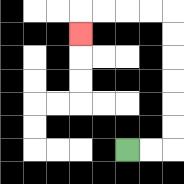{'start': '[5, 6]', 'end': '[3, 1]', 'path_directions': 'R,R,U,U,U,U,U,U,L,L,L,L,D', 'path_coordinates': '[[5, 6], [6, 6], [7, 6], [7, 5], [7, 4], [7, 3], [7, 2], [7, 1], [7, 0], [6, 0], [5, 0], [4, 0], [3, 0], [3, 1]]'}